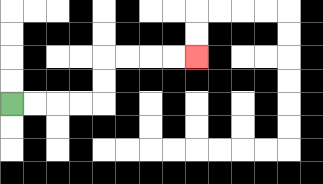{'start': '[0, 4]', 'end': '[8, 2]', 'path_directions': 'R,R,R,R,U,U,R,R,R,R', 'path_coordinates': '[[0, 4], [1, 4], [2, 4], [3, 4], [4, 4], [4, 3], [4, 2], [5, 2], [6, 2], [7, 2], [8, 2]]'}